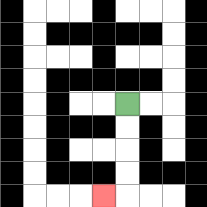{'start': '[5, 4]', 'end': '[4, 8]', 'path_directions': 'D,D,D,D,L', 'path_coordinates': '[[5, 4], [5, 5], [5, 6], [5, 7], [5, 8], [4, 8]]'}